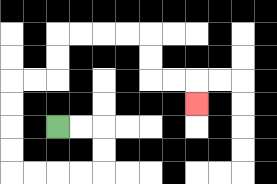{'start': '[2, 5]', 'end': '[8, 4]', 'path_directions': 'R,R,D,D,L,L,L,L,U,U,U,U,R,R,U,U,R,R,R,R,D,D,R,R,D', 'path_coordinates': '[[2, 5], [3, 5], [4, 5], [4, 6], [4, 7], [3, 7], [2, 7], [1, 7], [0, 7], [0, 6], [0, 5], [0, 4], [0, 3], [1, 3], [2, 3], [2, 2], [2, 1], [3, 1], [4, 1], [5, 1], [6, 1], [6, 2], [6, 3], [7, 3], [8, 3], [8, 4]]'}